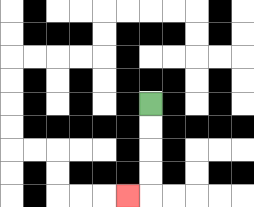{'start': '[6, 4]', 'end': '[5, 8]', 'path_directions': 'D,D,D,D,L', 'path_coordinates': '[[6, 4], [6, 5], [6, 6], [6, 7], [6, 8], [5, 8]]'}